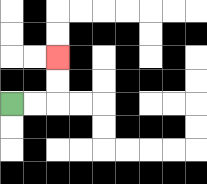{'start': '[0, 4]', 'end': '[2, 2]', 'path_directions': 'R,R,U,U', 'path_coordinates': '[[0, 4], [1, 4], [2, 4], [2, 3], [2, 2]]'}